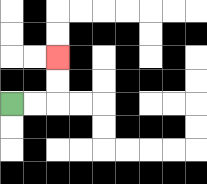{'start': '[0, 4]', 'end': '[2, 2]', 'path_directions': 'R,R,U,U', 'path_coordinates': '[[0, 4], [1, 4], [2, 4], [2, 3], [2, 2]]'}